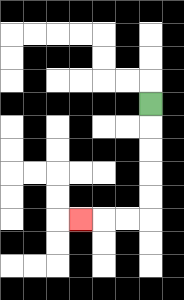{'start': '[6, 4]', 'end': '[3, 9]', 'path_directions': 'D,D,D,D,D,L,L,L', 'path_coordinates': '[[6, 4], [6, 5], [6, 6], [6, 7], [6, 8], [6, 9], [5, 9], [4, 9], [3, 9]]'}